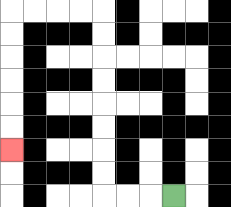{'start': '[7, 8]', 'end': '[0, 6]', 'path_directions': 'L,L,L,U,U,U,U,U,U,U,U,L,L,L,L,D,D,D,D,D,D', 'path_coordinates': '[[7, 8], [6, 8], [5, 8], [4, 8], [4, 7], [4, 6], [4, 5], [4, 4], [4, 3], [4, 2], [4, 1], [4, 0], [3, 0], [2, 0], [1, 0], [0, 0], [0, 1], [0, 2], [0, 3], [0, 4], [0, 5], [0, 6]]'}